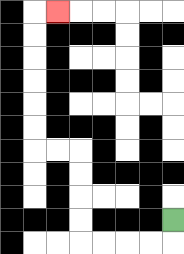{'start': '[7, 9]', 'end': '[2, 0]', 'path_directions': 'D,L,L,L,L,U,U,U,U,L,L,U,U,U,U,U,U,R', 'path_coordinates': '[[7, 9], [7, 10], [6, 10], [5, 10], [4, 10], [3, 10], [3, 9], [3, 8], [3, 7], [3, 6], [2, 6], [1, 6], [1, 5], [1, 4], [1, 3], [1, 2], [1, 1], [1, 0], [2, 0]]'}